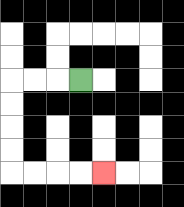{'start': '[3, 3]', 'end': '[4, 7]', 'path_directions': 'L,L,L,D,D,D,D,R,R,R,R', 'path_coordinates': '[[3, 3], [2, 3], [1, 3], [0, 3], [0, 4], [0, 5], [0, 6], [0, 7], [1, 7], [2, 7], [3, 7], [4, 7]]'}